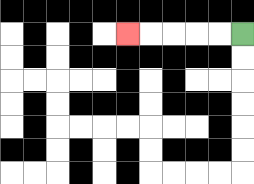{'start': '[10, 1]', 'end': '[5, 1]', 'path_directions': 'L,L,L,L,L', 'path_coordinates': '[[10, 1], [9, 1], [8, 1], [7, 1], [6, 1], [5, 1]]'}